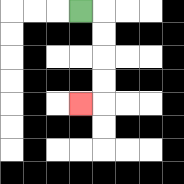{'start': '[3, 0]', 'end': '[3, 4]', 'path_directions': 'R,D,D,D,D,L', 'path_coordinates': '[[3, 0], [4, 0], [4, 1], [4, 2], [4, 3], [4, 4], [3, 4]]'}